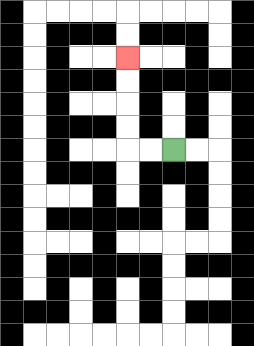{'start': '[7, 6]', 'end': '[5, 2]', 'path_directions': 'L,L,U,U,U,U', 'path_coordinates': '[[7, 6], [6, 6], [5, 6], [5, 5], [5, 4], [5, 3], [5, 2]]'}